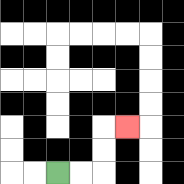{'start': '[2, 7]', 'end': '[5, 5]', 'path_directions': 'R,R,U,U,R', 'path_coordinates': '[[2, 7], [3, 7], [4, 7], [4, 6], [4, 5], [5, 5]]'}